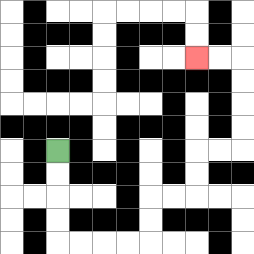{'start': '[2, 6]', 'end': '[8, 2]', 'path_directions': 'D,D,D,D,R,R,R,R,U,U,R,R,U,U,R,R,U,U,U,U,L,L', 'path_coordinates': '[[2, 6], [2, 7], [2, 8], [2, 9], [2, 10], [3, 10], [4, 10], [5, 10], [6, 10], [6, 9], [6, 8], [7, 8], [8, 8], [8, 7], [8, 6], [9, 6], [10, 6], [10, 5], [10, 4], [10, 3], [10, 2], [9, 2], [8, 2]]'}